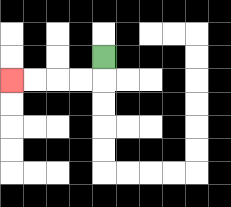{'start': '[4, 2]', 'end': '[0, 3]', 'path_directions': 'D,L,L,L,L', 'path_coordinates': '[[4, 2], [4, 3], [3, 3], [2, 3], [1, 3], [0, 3]]'}